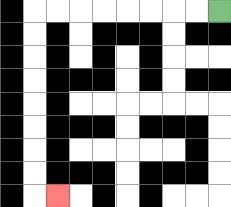{'start': '[9, 0]', 'end': '[2, 8]', 'path_directions': 'L,L,L,L,L,L,L,L,D,D,D,D,D,D,D,D,R', 'path_coordinates': '[[9, 0], [8, 0], [7, 0], [6, 0], [5, 0], [4, 0], [3, 0], [2, 0], [1, 0], [1, 1], [1, 2], [1, 3], [1, 4], [1, 5], [1, 6], [1, 7], [1, 8], [2, 8]]'}